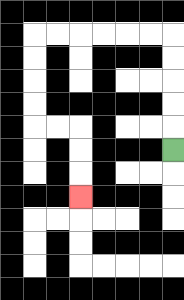{'start': '[7, 6]', 'end': '[3, 8]', 'path_directions': 'U,U,U,U,U,L,L,L,L,L,L,D,D,D,D,R,R,D,D,D', 'path_coordinates': '[[7, 6], [7, 5], [7, 4], [7, 3], [7, 2], [7, 1], [6, 1], [5, 1], [4, 1], [3, 1], [2, 1], [1, 1], [1, 2], [1, 3], [1, 4], [1, 5], [2, 5], [3, 5], [3, 6], [3, 7], [3, 8]]'}